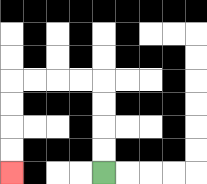{'start': '[4, 7]', 'end': '[0, 7]', 'path_directions': 'U,U,U,U,L,L,L,L,D,D,D,D', 'path_coordinates': '[[4, 7], [4, 6], [4, 5], [4, 4], [4, 3], [3, 3], [2, 3], [1, 3], [0, 3], [0, 4], [0, 5], [0, 6], [0, 7]]'}